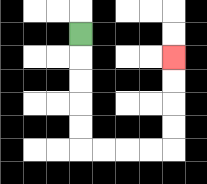{'start': '[3, 1]', 'end': '[7, 2]', 'path_directions': 'D,D,D,D,D,R,R,R,R,U,U,U,U', 'path_coordinates': '[[3, 1], [3, 2], [3, 3], [3, 4], [3, 5], [3, 6], [4, 6], [5, 6], [6, 6], [7, 6], [7, 5], [7, 4], [7, 3], [7, 2]]'}